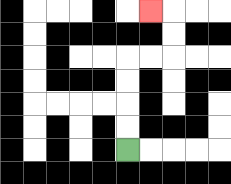{'start': '[5, 6]', 'end': '[6, 0]', 'path_directions': 'U,U,U,U,R,R,U,U,L', 'path_coordinates': '[[5, 6], [5, 5], [5, 4], [5, 3], [5, 2], [6, 2], [7, 2], [7, 1], [7, 0], [6, 0]]'}